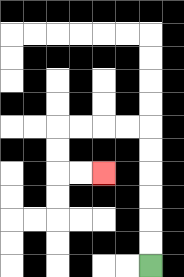{'start': '[6, 11]', 'end': '[4, 7]', 'path_directions': 'U,U,U,U,U,U,L,L,L,L,D,D,R,R', 'path_coordinates': '[[6, 11], [6, 10], [6, 9], [6, 8], [6, 7], [6, 6], [6, 5], [5, 5], [4, 5], [3, 5], [2, 5], [2, 6], [2, 7], [3, 7], [4, 7]]'}